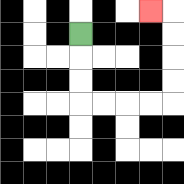{'start': '[3, 1]', 'end': '[6, 0]', 'path_directions': 'D,D,D,R,R,R,R,U,U,U,U,L', 'path_coordinates': '[[3, 1], [3, 2], [3, 3], [3, 4], [4, 4], [5, 4], [6, 4], [7, 4], [7, 3], [7, 2], [7, 1], [7, 0], [6, 0]]'}